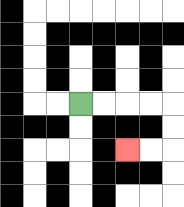{'start': '[3, 4]', 'end': '[5, 6]', 'path_directions': 'R,R,R,R,D,D,L,L', 'path_coordinates': '[[3, 4], [4, 4], [5, 4], [6, 4], [7, 4], [7, 5], [7, 6], [6, 6], [5, 6]]'}